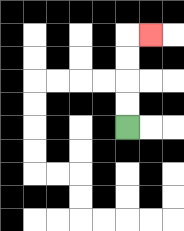{'start': '[5, 5]', 'end': '[6, 1]', 'path_directions': 'U,U,U,U,R', 'path_coordinates': '[[5, 5], [5, 4], [5, 3], [5, 2], [5, 1], [6, 1]]'}